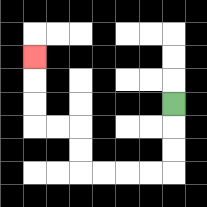{'start': '[7, 4]', 'end': '[1, 2]', 'path_directions': 'D,D,D,L,L,L,L,U,U,L,L,U,U,U', 'path_coordinates': '[[7, 4], [7, 5], [7, 6], [7, 7], [6, 7], [5, 7], [4, 7], [3, 7], [3, 6], [3, 5], [2, 5], [1, 5], [1, 4], [1, 3], [1, 2]]'}